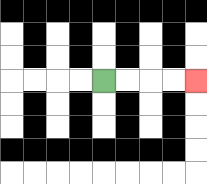{'start': '[4, 3]', 'end': '[8, 3]', 'path_directions': 'R,R,R,R', 'path_coordinates': '[[4, 3], [5, 3], [6, 3], [7, 3], [8, 3]]'}